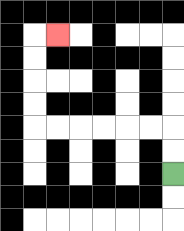{'start': '[7, 7]', 'end': '[2, 1]', 'path_directions': 'U,U,L,L,L,L,L,L,U,U,U,U,R', 'path_coordinates': '[[7, 7], [7, 6], [7, 5], [6, 5], [5, 5], [4, 5], [3, 5], [2, 5], [1, 5], [1, 4], [1, 3], [1, 2], [1, 1], [2, 1]]'}